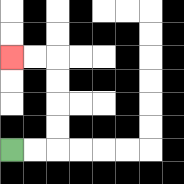{'start': '[0, 6]', 'end': '[0, 2]', 'path_directions': 'R,R,U,U,U,U,L,L', 'path_coordinates': '[[0, 6], [1, 6], [2, 6], [2, 5], [2, 4], [2, 3], [2, 2], [1, 2], [0, 2]]'}